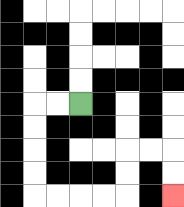{'start': '[3, 4]', 'end': '[7, 8]', 'path_directions': 'L,L,D,D,D,D,R,R,R,R,U,U,R,R,D,D', 'path_coordinates': '[[3, 4], [2, 4], [1, 4], [1, 5], [1, 6], [1, 7], [1, 8], [2, 8], [3, 8], [4, 8], [5, 8], [5, 7], [5, 6], [6, 6], [7, 6], [7, 7], [7, 8]]'}